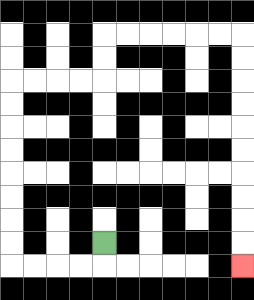{'start': '[4, 10]', 'end': '[10, 11]', 'path_directions': 'D,L,L,L,L,U,U,U,U,U,U,U,U,R,R,R,R,U,U,R,R,R,R,R,R,D,D,D,D,D,D,D,D,D,D', 'path_coordinates': '[[4, 10], [4, 11], [3, 11], [2, 11], [1, 11], [0, 11], [0, 10], [0, 9], [0, 8], [0, 7], [0, 6], [0, 5], [0, 4], [0, 3], [1, 3], [2, 3], [3, 3], [4, 3], [4, 2], [4, 1], [5, 1], [6, 1], [7, 1], [8, 1], [9, 1], [10, 1], [10, 2], [10, 3], [10, 4], [10, 5], [10, 6], [10, 7], [10, 8], [10, 9], [10, 10], [10, 11]]'}